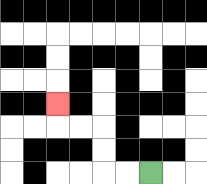{'start': '[6, 7]', 'end': '[2, 4]', 'path_directions': 'L,L,U,U,L,L,U', 'path_coordinates': '[[6, 7], [5, 7], [4, 7], [4, 6], [4, 5], [3, 5], [2, 5], [2, 4]]'}